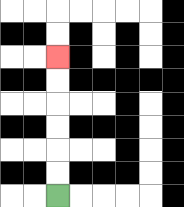{'start': '[2, 8]', 'end': '[2, 2]', 'path_directions': 'U,U,U,U,U,U', 'path_coordinates': '[[2, 8], [2, 7], [2, 6], [2, 5], [2, 4], [2, 3], [2, 2]]'}